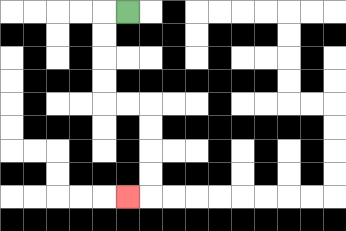{'start': '[5, 0]', 'end': '[5, 8]', 'path_directions': 'L,D,D,D,D,R,R,D,D,D,D,L', 'path_coordinates': '[[5, 0], [4, 0], [4, 1], [4, 2], [4, 3], [4, 4], [5, 4], [6, 4], [6, 5], [6, 6], [6, 7], [6, 8], [5, 8]]'}